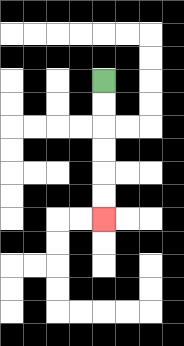{'start': '[4, 3]', 'end': '[4, 9]', 'path_directions': 'D,D,D,D,D,D', 'path_coordinates': '[[4, 3], [4, 4], [4, 5], [4, 6], [4, 7], [4, 8], [4, 9]]'}